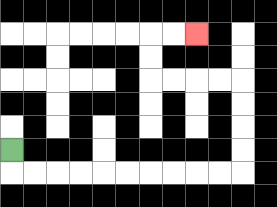{'start': '[0, 6]', 'end': '[8, 1]', 'path_directions': 'D,R,R,R,R,R,R,R,R,R,R,U,U,U,U,L,L,L,L,U,U,R,R', 'path_coordinates': '[[0, 6], [0, 7], [1, 7], [2, 7], [3, 7], [4, 7], [5, 7], [6, 7], [7, 7], [8, 7], [9, 7], [10, 7], [10, 6], [10, 5], [10, 4], [10, 3], [9, 3], [8, 3], [7, 3], [6, 3], [6, 2], [6, 1], [7, 1], [8, 1]]'}